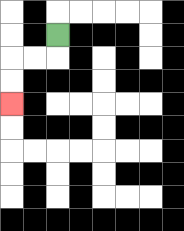{'start': '[2, 1]', 'end': '[0, 4]', 'path_directions': 'D,L,L,D,D', 'path_coordinates': '[[2, 1], [2, 2], [1, 2], [0, 2], [0, 3], [0, 4]]'}